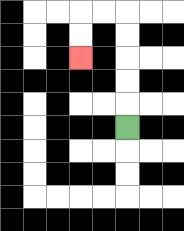{'start': '[5, 5]', 'end': '[3, 2]', 'path_directions': 'U,U,U,U,U,L,L,D,D', 'path_coordinates': '[[5, 5], [5, 4], [5, 3], [5, 2], [5, 1], [5, 0], [4, 0], [3, 0], [3, 1], [3, 2]]'}